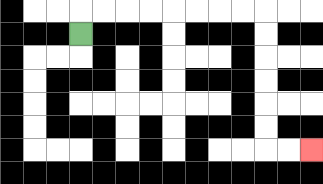{'start': '[3, 1]', 'end': '[13, 6]', 'path_directions': 'U,R,R,R,R,R,R,R,R,D,D,D,D,D,D,R,R', 'path_coordinates': '[[3, 1], [3, 0], [4, 0], [5, 0], [6, 0], [7, 0], [8, 0], [9, 0], [10, 0], [11, 0], [11, 1], [11, 2], [11, 3], [11, 4], [11, 5], [11, 6], [12, 6], [13, 6]]'}